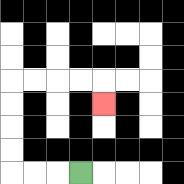{'start': '[3, 7]', 'end': '[4, 4]', 'path_directions': 'L,L,L,U,U,U,U,R,R,R,R,D', 'path_coordinates': '[[3, 7], [2, 7], [1, 7], [0, 7], [0, 6], [0, 5], [0, 4], [0, 3], [1, 3], [2, 3], [3, 3], [4, 3], [4, 4]]'}